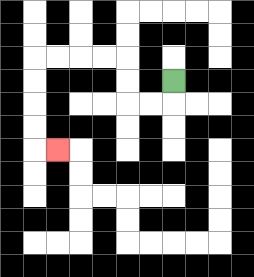{'start': '[7, 3]', 'end': '[2, 6]', 'path_directions': 'D,L,L,U,U,L,L,L,L,D,D,D,D,R', 'path_coordinates': '[[7, 3], [7, 4], [6, 4], [5, 4], [5, 3], [5, 2], [4, 2], [3, 2], [2, 2], [1, 2], [1, 3], [1, 4], [1, 5], [1, 6], [2, 6]]'}